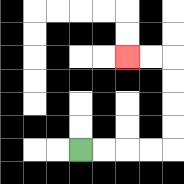{'start': '[3, 6]', 'end': '[5, 2]', 'path_directions': 'R,R,R,R,U,U,U,U,L,L', 'path_coordinates': '[[3, 6], [4, 6], [5, 6], [6, 6], [7, 6], [7, 5], [7, 4], [7, 3], [7, 2], [6, 2], [5, 2]]'}